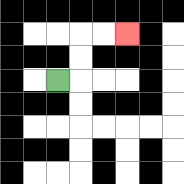{'start': '[2, 3]', 'end': '[5, 1]', 'path_directions': 'R,U,U,R,R', 'path_coordinates': '[[2, 3], [3, 3], [3, 2], [3, 1], [4, 1], [5, 1]]'}